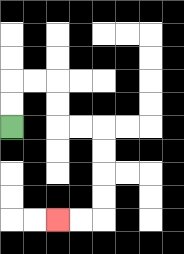{'start': '[0, 5]', 'end': '[2, 9]', 'path_directions': 'U,U,R,R,D,D,R,R,D,D,D,D,L,L', 'path_coordinates': '[[0, 5], [0, 4], [0, 3], [1, 3], [2, 3], [2, 4], [2, 5], [3, 5], [4, 5], [4, 6], [4, 7], [4, 8], [4, 9], [3, 9], [2, 9]]'}